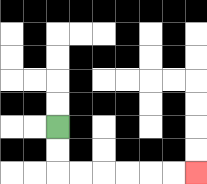{'start': '[2, 5]', 'end': '[8, 7]', 'path_directions': 'D,D,R,R,R,R,R,R', 'path_coordinates': '[[2, 5], [2, 6], [2, 7], [3, 7], [4, 7], [5, 7], [6, 7], [7, 7], [8, 7]]'}